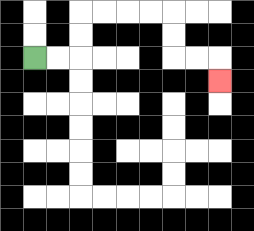{'start': '[1, 2]', 'end': '[9, 3]', 'path_directions': 'R,R,U,U,R,R,R,R,D,D,R,R,D', 'path_coordinates': '[[1, 2], [2, 2], [3, 2], [3, 1], [3, 0], [4, 0], [5, 0], [6, 0], [7, 0], [7, 1], [7, 2], [8, 2], [9, 2], [9, 3]]'}